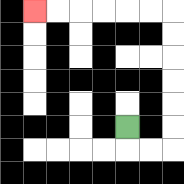{'start': '[5, 5]', 'end': '[1, 0]', 'path_directions': 'D,R,R,U,U,U,U,U,U,L,L,L,L,L,L', 'path_coordinates': '[[5, 5], [5, 6], [6, 6], [7, 6], [7, 5], [7, 4], [7, 3], [7, 2], [7, 1], [7, 0], [6, 0], [5, 0], [4, 0], [3, 0], [2, 0], [1, 0]]'}